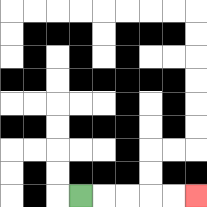{'start': '[3, 8]', 'end': '[8, 8]', 'path_directions': 'R,R,R,R,R', 'path_coordinates': '[[3, 8], [4, 8], [5, 8], [6, 8], [7, 8], [8, 8]]'}